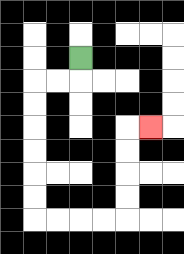{'start': '[3, 2]', 'end': '[6, 5]', 'path_directions': 'D,L,L,D,D,D,D,D,D,R,R,R,R,U,U,U,U,R', 'path_coordinates': '[[3, 2], [3, 3], [2, 3], [1, 3], [1, 4], [1, 5], [1, 6], [1, 7], [1, 8], [1, 9], [2, 9], [3, 9], [4, 9], [5, 9], [5, 8], [5, 7], [5, 6], [5, 5], [6, 5]]'}